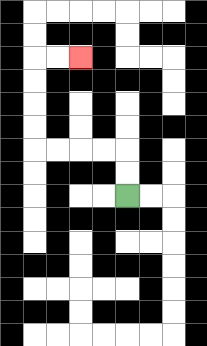{'start': '[5, 8]', 'end': '[3, 2]', 'path_directions': 'U,U,L,L,L,L,U,U,U,U,R,R', 'path_coordinates': '[[5, 8], [5, 7], [5, 6], [4, 6], [3, 6], [2, 6], [1, 6], [1, 5], [1, 4], [1, 3], [1, 2], [2, 2], [3, 2]]'}